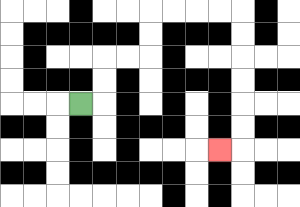{'start': '[3, 4]', 'end': '[9, 6]', 'path_directions': 'R,U,U,R,R,U,U,R,R,R,R,D,D,D,D,D,D,L', 'path_coordinates': '[[3, 4], [4, 4], [4, 3], [4, 2], [5, 2], [6, 2], [6, 1], [6, 0], [7, 0], [8, 0], [9, 0], [10, 0], [10, 1], [10, 2], [10, 3], [10, 4], [10, 5], [10, 6], [9, 6]]'}